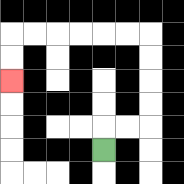{'start': '[4, 6]', 'end': '[0, 3]', 'path_directions': 'U,R,R,U,U,U,U,L,L,L,L,L,L,D,D', 'path_coordinates': '[[4, 6], [4, 5], [5, 5], [6, 5], [6, 4], [6, 3], [6, 2], [6, 1], [5, 1], [4, 1], [3, 1], [2, 1], [1, 1], [0, 1], [0, 2], [0, 3]]'}